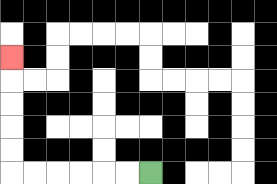{'start': '[6, 7]', 'end': '[0, 2]', 'path_directions': 'L,L,L,L,L,L,U,U,U,U,U', 'path_coordinates': '[[6, 7], [5, 7], [4, 7], [3, 7], [2, 7], [1, 7], [0, 7], [0, 6], [0, 5], [0, 4], [0, 3], [0, 2]]'}